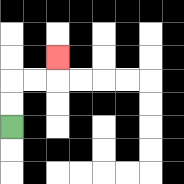{'start': '[0, 5]', 'end': '[2, 2]', 'path_directions': 'U,U,R,R,U', 'path_coordinates': '[[0, 5], [0, 4], [0, 3], [1, 3], [2, 3], [2, 2]]'}